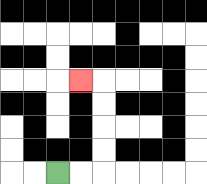{'start': '[2, 7]', 'end': '[3, 3]', 'path_directions': 'R,R,U,U,U,U,L', 'path_coordinates': '[[2, 7], [3, 7], [4, 7], [4, 6], [4, 5], [4, 4], [4, 3], [3, 3]]'}